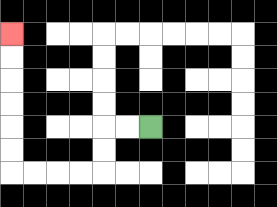{'start': '[6, 5]', 'end': '[0, 1]', 'path_directions': 'L,L,D,D,L,L,L,L,U,U,U,U,U,U', 'path_coordinates': '[[6, 5], [5, 5], [4, 5], [4, 6], [4, 7], [3, 7], [2, 7], [1, 7], [0, 7], [0, 6], [0, 5], [0, 4], [0, 3], [0, 2], [0, 1]]'}